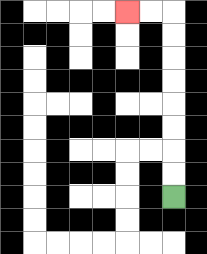{'start': '[7, 8]', 'end': '[5, 0]', 'path_directions': 'U,U,U,U,U,U,U,U,L,L', 'path_coordinates': '[[7, 8], [7, 7], [7, 6], [7, 5], [7, 4], [7, 3], [7, 2], [7, 1], [7, 0], [6, 0], [5, 0]]'}